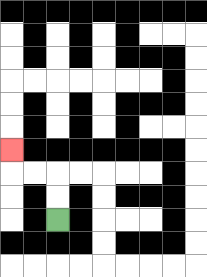{'start': '[2, 9]', 'end': '[0, 6]', 'path_directions': 'U,U,L,L,U', 'path_coordinates': '[[2, 9], [2, 8], [2, 7], [1, 7], [0, 7], [0, 6]]'}